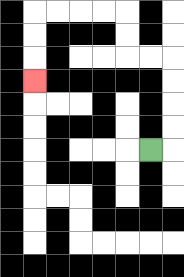{'start': '[6, 6]', 'end': '[1, 3]', 'path_directions': 'R,U,U,U,U,L,L,U,U,L,L,L,L,D,D,D', 'path_coordinates': '[[6, 6], [7, 6], [7, 5], [7, 4], [7, 3], [7, 2], [6, 2], [5, 2], [5, 1], [5, 0], [4, 0], [3, 0], [2, 0], [1, 0], [1, 1], [1, 2], [1, 3]]'}